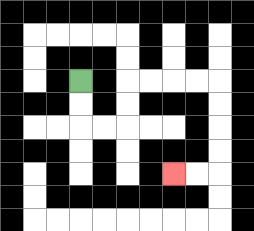{'start': '[3, 3]', 'end': '[7, 7]', 'path_directions': 'D,D,R,R,U,U,R,R,R,R,D,D,D,D,L,L', 'path_coordinates': '[[3, 3], [3, 4], [3, 5], [4, 5], [5, 5], [5, 4], [5, 3], [6, 3], [7, 3], [8, 3], [9, 3], [9, 4], [9, 5], [9, 6], [9, 7], [8, 7], [7, 7]]'}